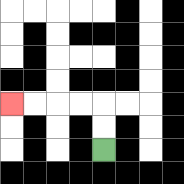{'start': '[4, 6]', 'end': '[0, 4]', 'path_directions': 'U,U,L,L,L,L', 'path_coordinates': '[[4, 6], [4, 5], [4, 4], [3, 4], [2, 4], [1, 4], [0, 4]]'}